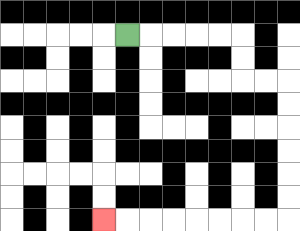{'start': '[5, 1]', 'end': '[4, 9]', 'path_directions': 'R,R,R,R,R,D,D,R,R,D,D,D,D,D,D,L,L,L,L,L,L,L,L', 'path_coordinates': '[[5, 1], [6, 1], [7, 1], [8, 1], [9, 1], [10, 1], [10, 2], [10, 3], [11, 3], [12, 3], [12, 4], [12, 5], [12, 6], [12, 7], [12, 8], [12, 9], [11, 9], [10, 9], [9, 9], [8, 9], [7, 9], [6, 9], [5, 9], [4, 9]]'}